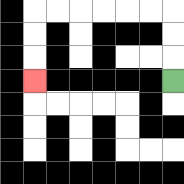{'start': '[7, 3]', 'end': '[1, 3]', 'path_directions': 'U,U,U,L,L,L,L,L,L,D,D,D', 'path_coordinates': '[[7, 3], [7, 2], [7, 1], [7, 0], [6, 0], [5, 0], [4, 0], [3, 0], [2, 0], [1, 0], [1, 1], [1, 2], [1, 3]]'}